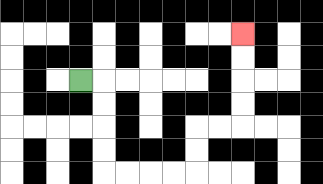{'start': '[3, 3]', 'end': '[10, 1]', 'path_directions': 'R,D,D,D,D,R,R,R,R,U,U,R,R,U,U,U,U', 'path_coordinates': '[[3, 3], [4, 3], [4, 4], [4, 5], [4, 6], [4, 7], [5, 7], [6, 7], [7, 7], [8, 7], [8, 6], [8, 5], [9, 5], [10, 5], [10, 4], [10, 3], [10, 2], [10, 1]]'}